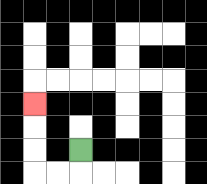{'start': '[3, 6]', 'end': '[1, 4]', 'path_directions': 'D,L,L,U,U,U', 'path_coordinates': '[[3, 6], [3, 7], [2, 7], [1, 7], [1, 6], [1, 5], [1, 4]]'}